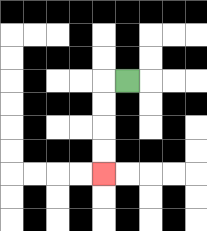{'start': '[5, 3]', 'end': '[4, 7]', 'path_directions': 'L,D,D,D,D', 'path_coordinates': '[[5, 3], [4, 3], [4, 4], [4, 5], [4, 6], [4, 7]]'}